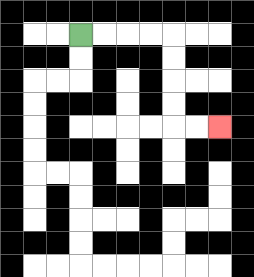{'start': '[3, 1]', 'end': '[9, 5]', 'path_directions': 'R,R,R,R,D,D,D,D,R,R', 'path_coordinates': '[[3, 1], [4, 1], [5, 1], [6, 1], [7, 1], [7, 2], [7, 3], [7, 4], [7, 5], [8, 5], [9, 5]]'}